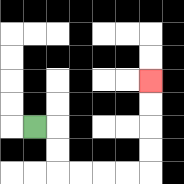{'start': '[1, 5]', 'end': '[6, 3]', 'path_directions': 'R,D,D,R,R,R,R,U,U,U,U', 'path_coordinates': '[[1, 5], [2, 5], [2, 6], [2, 7], [3, 7], [4, 7], [5, 7], [6, 7], [6, 6], [6, 5], [6, 4], [6, 3]]'}